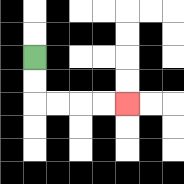{'start': '[1, 2]', 'end': '[5, 4]', 'path_directions': 'D,D,R,R,R,R', 'path_coordinates': '[[1, 2], [1, 3], [1, 4], [2, 4], [3, 4], [4, 4], [5, 4]]'}